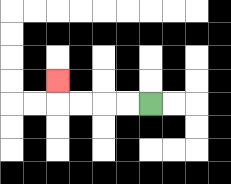{'start': '[6, 4]', 'end': '[2, 3]', 'path_directions': 'L,L,L,L,U', 'path_coordinates': '[[6, 4], [5, 4], [4, 4], [3, 4], [2, 4], [2, 3]]'}